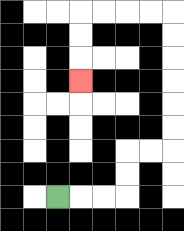{'start': '[2, 8]', 'end': '[3, 3]', 'path_directions': 'R,R,R,U,U,R,R,U,U,U,U,U,U,L,L,L,L,D,D,D', 'path_coordinates': '[[2, 8], [3, 8], [4, 8], [5, 8], [5, 7], [5, 6], [6, 6], [7, 6], [7, 5], [7, 4], [7, 3], [7, 2], [7, 1], [7, 0], [6, 0], [5, 0], [4, 0], [3, 0], [3, 1], [3, 2], [3, 3]]'}